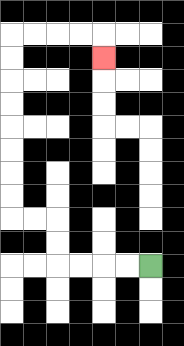{'start': '[6, 11]', 'end': '[4, 2]', 'path_directions': 'L,L,L,L,U,U,L,L,U,U,U,U,U,U,U,U,R,R,R,R,D', 'path_coordinates': '[[6, 11], [5, 11], [4, 11], [3, 11], [2, 11], [2, 10], [2, 9], [1, 9], [0, 9], [0, 8], [0, 7], [0, 6], [0, 5], [0, 4], [0, 3], [0, 2], [0, 1], [1, 1], [2, 1], [3, 1], [4, 1], [4, 2]]'}